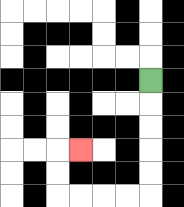{'start': '[6, 3]', 'end': '[3, 6]', 'path_directions': 'D,D,D,D,D,L,L,L,L,U,U,R', 'path_coordinates': '[[6, 3], [6, 4], [6, 5], [6, 6], [6, 7], [6, 8], [5, 8], [4, 8], [3, 8], [2, 8], [2, 7], [2, 6], [3, 6]]'}